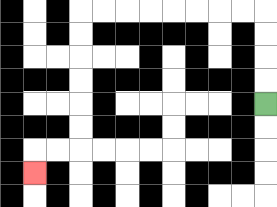{'start': '[11, 4]', 'end': '[1, 7]', 'path_directions': 'U,U,U,U,L,L,L,L,L,L,L,L,D,D,D,D,D,D,L,L,D', 'path_coordinates': '[[11, 4], [11, 3], [11, 2], [11, 1], [11, 0], [10, 0], [9, 0], [8, 0], [7, 0], [6, 0], [5, 0], [4, 0], [3, 0], [3, 1], [3, 2], [3, 3], [3, 4], [3, 5], [3, 6], [2, 6], [1, 6], [1, 7]]'}